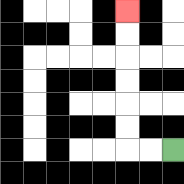{'start': '[7, 6]', 'end': '[5, 0]', 'path_directions': 'L,L,U,U,U,U,U,U', 'path_coordinates': '[[7, 6], [6, 6], [5, 6], [5, 5], [5, 4], [5, 3], [5, 2], [5, 1], [5, 0]]'}